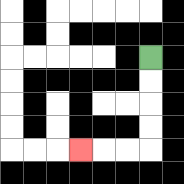{'start': '[6, 2]', 'end': '[3, 6]', 'path_directions': 'D,D,D,D,L,L,L', 'path_coordinates': '[[6, 2], [6, 3], [6, 4], [6, 5], [6, 6], [5, 6], [4, 6], [3, 6]]'}